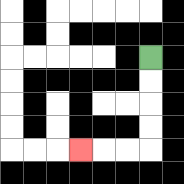{'start': '[6, 2]', 'end': '[3, 6]', 'path_directions': 'D,D,D,D,L,L,L', 'path_coordinates': '[[6, 2], [6, 3], [6, 4], [6, 5], [6, 6], [5, 6], [4, 6], [3, 6]]'}